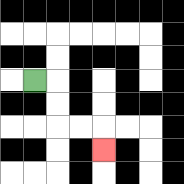{'start': '[1, 3]', 'end': '[4, 6]', 'path_directions': 'R,D,D,R,R,D', 'path_coordinates': '[[1, 3], [2, 3], [2, 4], [2, 5], [3, 5], [4, 5], [4, 6]]'}